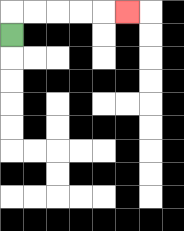{'start': '[0, 1]', 'end': '[5, 0]', 'path_directions': 'U,R,R,R,R,R', 'path_coordinates': '[[0, 1], [0, 0], [1, 0], [2, 0], [3, 0], [4, 0], [5, 0]]'}